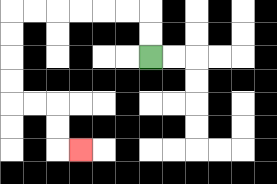{'start': '[6, 2]', 'end': '[3, 6]', 'path_directions': 'U,U,L,L,L,L,L,L,D,D,D,D,R,R,D,D,R', 'path_coordinates': '[[6, 2], [6, 1], [6, 0], [5, 0], [4, 0], [3, 0], [2, 0], [1, 0], [0, 0], [0, 1], [0, 2], [0, 3], [0, 4], [1, 4], [2, 4], [2, 5], [2, 6], [3, 6]]'}